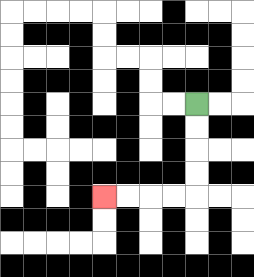{'start': '[8, 4]', 'end': '[4, 8]', 'path_directions': 'D,D,D,D,L,L,L,L', 'path_coordinates': '[[8, 4], [8, 5], [8, 6], [8, 7], [8, 8], [7, 8], [6, 8], [5, 8], [4, 8]]'}